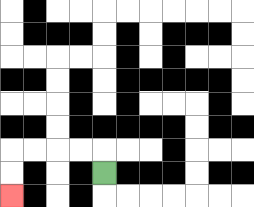{'start': '[4, 7]', 'end': '[0, 8]', 'path_directions': 'U,L,L,L,L,D,D', 'path_coordinates': '[[4, 7], [4, 6], [3, 6], [2, 6], [1, 6], [0, 6], [0, 7], [0, 8]]'}